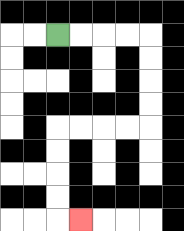{'start': '[2, 1]', 'end': '[3, 9]', 'path_directions': 'R,R,R,R,D,D,D,D,L,L,L,L,D,D,D,D,R', 'path_coordinates': '[[2, 1], [3, 1], [4, 1], [5, 1], [6, 1], [6, 2], [6, 3], [6, 4], [6, 5], [5, 5], [4, 5], [3, 5], [2, 5], [2, 6], [2, 7], [2, 8], [2, 9], [3, 9]]'}